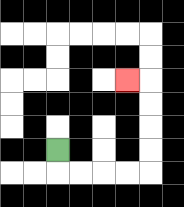{'start': '[2, 6]', 'end': '[5, 3]', 'path_directions': 'D,R,R,R,R,U,U,U,U,L', 'path_coordinates': '[[2, 6], [2, 7], [3, 7], [4, 7], [5, 7], [6, 7], [6, 6], [6, 5], [6, 4], [6, 3], [5, 3]]'}